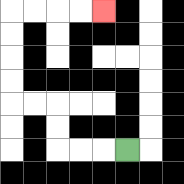{'start': '[5, 6]', 'end': '[4, 0]', 'path_directions': 'L,L,L,U,U,L,L,U,U,U,U,R,R,R,R', 'path_coordinates': '[[5, 6], [4, 6], [3, 6], [2, 6], [2, 5], [2, 4], [1, 4], [0, 4], [0, 3], [0, 2], [0, 1], [0, 0], [1, 0], [2, 0], [3, 0], [4, 0]]'}